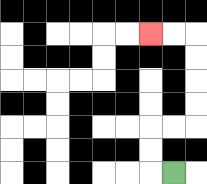{'start': '[7, 7]', 'end': '[6, 1]', 'path_directions': 'L,U,U,R,R,U,U,U,U,L,L', 'path_coordinates': '[[7, 7], [6, 7], [6, 6], [6, 5], [7, 5], [8, 5], [8, 4], [8, 3], [8, 2], [8, 1], [7, 1], [6, 1]]'}